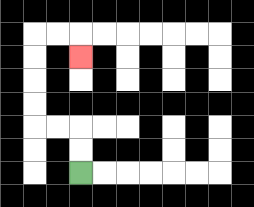{'start': '[3, 7]', 'end': '[3, 2]', 'path_directions': 'U,U,L,L,U,U,U,U,R,R,D', 'path_coordinates': '[[3, 7], [3, 6], [3, 5], [2, 5], [1, 5], [1, 4], [1, 3], [1, 2], [1, 1], [2, 1], [3, 1], [3, 2]]'}